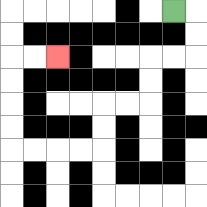{'start': '[7, 0]', 'end': '[2, 2]', 'path_directions': 'R,D,D,L,L,D,D,L,L,D,D,L,L,L,L,U,U,U,U,R,R', 'path_coordinates': '[[7, 0], [8, 0], [8, 1], [8, 2], [7, 2], [6, 2], [6, 3], [6, 4], [5, 4], [4, 4], [4, 5], [4, 6], [3, 6], [2, 6], [1, 6], [0, 6], [0, 5], [0, 4], [0, 3], [0, 2], [1, 2], [2, 2]]'}